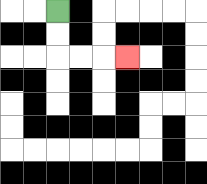{'start': '[2, 0]', 'end': '[5, 2]', 'path_directions': 'D,D,R,R,R', 'path_coordinates': '[[2, 0], [2, 1], [2, 2], [3, 2], [4, 2], [5, 2]]'}